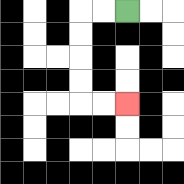{'start': '[5, 0]', 'end': '[5, 4]', 'path_directions': 'L,L,D,D,D,D,R,R', 'path_coordinates': '[[5, 0], [4, 0], [3, 0], [3, 1], [3, 2], [3, 3], [3, 4], [4, 4], [5, 4]]'}